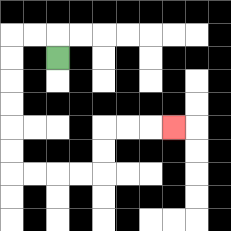{'start': '[2, 2]', 'end': '[7, 5]', 'path_directions': 'U,L,L,D,D,D,D,D,D,R,R,R,R,U,U,R,R,R', 'path_coordinates': '[[2, 2], [2, 1], [1, 1], [0, 1], [0, 2], [0, 3], [0, 4], [0, 5], [0, 6], [0, 7], [1, 7], [2, 7], [3, 7], [4, 7], [4, 6], [4, 5], [5, 5], [6, 5], [7, 5]]'}